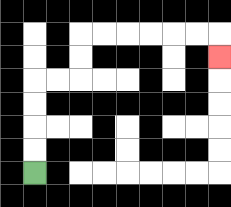{'start': '[1, 7]', 'end': '[9, 2]', 'path_directions': 'U,U,U,U,R,R,U,U,R,R,R,R,R,R,D', 'path_coordinates': '[[1, 7], [1, 6], [1, 5], [1, 4], [1, 3], [2, 3], [3, 3], [3, 2], [3, 1], [4, 1], [5, 1], [6, 1], [7, 1], [8, 1], [9, 1], [9, 2]]'}